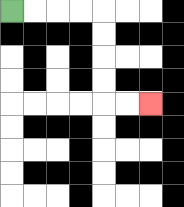{'start': '[0, 0]', 'end': '[6, 4]', 'path_directions': 'R,R,R,R,D,D,D,D,R,R', 'path_coordinates': '[[0, 0], [1, 0], [2, 0], [3, 0], [4, 0], [4, 1], [4, 2], [4, 3], [4, 4], [5, 4], [6, 4]]'}